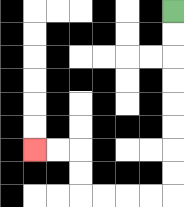{'start': '[7, 0]', 'end': '[1, 6]', 'path_directions': 'D,D,D,D,D,D,D,D,L,L,L,L,U,U,L,L', 'path_coordinates': '[[7, 0], [7, 1], [7, 2], [7, 3], [7, 4], [7, 5], [7, 6], [7, 7], [7, 8], [6, 8], [5, 8], [4, 8], [3, 8], [3, 7], [3, 6], [2, 6], [1, 6]]'}